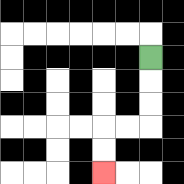{'start': '[6, 2]', 'end': '[4, 7]', 'path_directions': 'D,D,D,L,L,D,D', 'path_coordinates': '[[6, 2], [6, 3], [6, 4], [6, 5], [5, 5], [4, 5], [4, 6], [4, 7]]'}